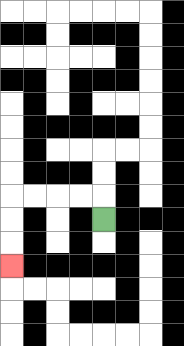{'start': '[4, 9]', 'end': '[0, 11]', 'path_directions': 'U,L,L,L,L,D,D,D', 'path_coordinates': '[[4, 9], [4, 8], [3, 8], [2, 8], [1, 8], [0, 8], [0, 9], [0, 10], [0, 11]]'}